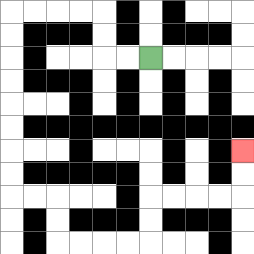{'start': '[6, 2]', 'end': '[10, 6]', 'path_directions': 'L,L,U,U,L,L,L,L,D,D,D,D,D,D,D,D,R,R,D,D,R,R,R,R,U,U,R,R,R,R,U,U', 'path_coordinates': '[[6, 2], [5, 2], [4, 2], [4, 1], [4, 0], [3, 0], [2, 0], [1, 0], [0, 0], [0, 1], [0, 2], [0, 3], [0, 4], [0, 5], [0, 6], [0, 7], [0, 8], [1, 8], [2, 8], [2, 9], [2, 10], [3, 10], [4, 10], [5, 10], [6, 10], [6, 9], [6, 8], [7, 8], [8, 8], [9, 8], [10, 8], [10, 7], [10, 6]]'}